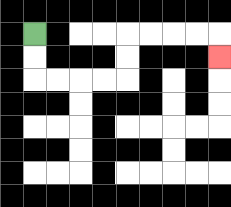{'start': '[1, 1]', 'end': '[9, 2]', 'path_directions': 'D,D,R,R,R,R,U,U,R,R,R,R,D', 'path_coordinates': '[[1, 1], [1, 2], [1, 3], [2, 3], [3, 3], [4, 3], [5, 3], [5, 2], [5, 1], [6, 1], [7, 1], [8, 1], [9, 1], [9, 2]]'}